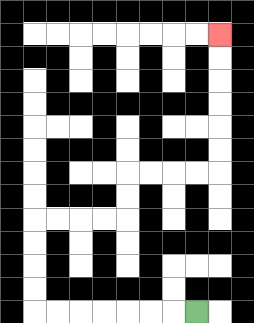{'start': '[8, 13]', 'end': '[9, 1]', 'path_directions': 'L,L,L,L,L,L,L,U,U,U,U,R,R,R,R,U,U,R,R,R,R,U,U,U,U,U,U', 'path_coordinates': '[[8, 13], [7, 13], [6, 13], [5, 13], [4, 13], [3, 13], [2, 13], [1, 13], [1, 12], [1, 11], [1, 10], [1, 9], [2, 9], [3, 9], [4, 9], [5, 9], [5, 8], [5, 7], [6, 7], [7, 7], [8, 7], [9, 7], [9, 6], [9, 5], [9, 4], [9, 3], [9, 2], [9, 1]]'}